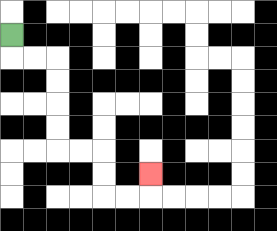{'start': '[0, 1]', 'end': '[6, 7]', 'path_directions': 'D,R,R,D,D,D,D,R,R,D,D,R,R,U', 'path_coordinates': '[[0, 1], [0, 2], [1, 2], [2, 2], [2, 3], [2, 4], [2, 5], [2, 6], [3, 6], [4, 6], [4, 7], [4, 8], [5, 8], [6, 8], [6, 7]]'}